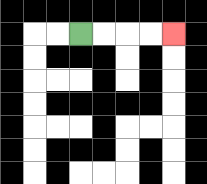{'start': '[3, 1]', 'end': '[7, 1]', 'path_directions': 'R,R,R,R', 'path_coordinates': '[[3, 1], [4, 1], [5, 1], [6, 1], [7, 1]]'}